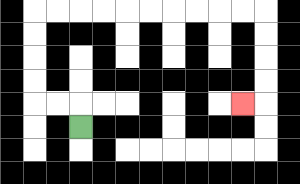{'start': '[3, 5]', 'end': '[10, 4]', 'path_directions': 'U,L,L,U,U,U,U,R,R,R,R,R,R,R,R,R,R,D,D,D,D,L', 'path_coordinates': '[[3, 5], [3, 4], [2, 4], [1, 4], [1, 3], [1, 2], [1, 1], [1, 0], [2, 0], [3, 0], [4, 0], [5, 0], [6, 0], [7, 0], [8, 0], [9, 0], [10, 0], [11, 0], [11, 1], [11, 2], [11, 3], [11, 4], [10, 4]]'}